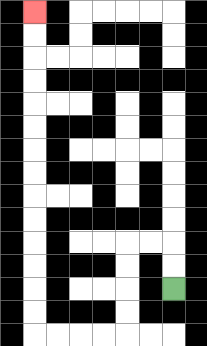{'start': '[7, 12]', 'end': '[1, 0]', 'path_directions': 'U,U,L,L,D,D,D,D,L,L,L,L,U,U,U,U,U,U,U,U,U,U,U,U,U,U', 'path_coordinates': '[[7, 12], [7, 11], [7, 10], [6, 10], [5, 10], [5, 11], [5, 12], [5, 13], [5, 14], [4, 14], [3, 14], [2, 14], [1, 14], [1, 13], [1, 12], [1, 11], [1, 10], [1, 9], [1, 8], [1, 7], [1, 6], [1, 5], [1, 4], [1, 3], [1, 2], [1, 1], [1, 0]]'}